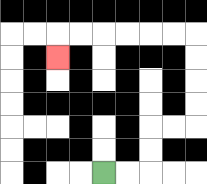{'start': '[4, 7]', 'end': '[2, 2]', 'path_directions': 'R,R,U,U,R,R,U,U,U,U,L,L,L,L,L,L,D', 'path_coordinates': '[[4, 7], [5, 7], [6, 7], [6, 6], [6, 5], [7, 5], [8, 5], [8, 4], [8, 3], [8, 2], [8, 1], [7, 1], [6, 1], [5, 1], [4, 1], [3, 1], [2, 1], [2, 2]]'}